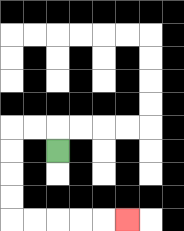{'start': '[2, 6]', 'end': '[5, 9]', 'path_directions': 'U,L,L,D,D,D,D,R,R,R,R,R', 'path_coordinates': '[[2, 6], [2, 5], [1, 5], [0, 5], [0, 6], [0, 7], [0, 8], [0, 9], [1, 9], [2, 9], [3, 9], [4, 9], [5, 9]]'}